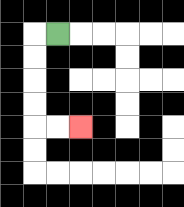{'start': '[2, 1]', 'end': '[3, 5]', 'path_directions': 'L,D,D,D,D,R,R', 'path_coordinates': '[[2, 1], [1, 1], [1, 2], [1, 3], [1, 4], [1, 5], [2, 5], [3, 5]]'}